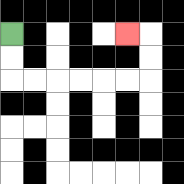{'start': '[0, 1]', 'end': '[5, 1]', 'path_directions': 'D,D,R,R,R,R,R,R,U,U,L', 'path_coordinates': '[[0, 1], [0, 2], [0, 3], [1, 3], [2, 3], [3, 3], [4, 3], [5, 3], [6, 3], [6, 2], [6, 1], [5, 1]]'}